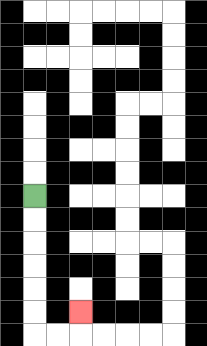{'start': '[1, 8]', 'end': '[3, 13]', 'path_directions': 'D,D,D,D,D,D,R,R,U', 'path_coordinates': '[[1, 8], [1, 9], [1, 10], [1, 11], [1, 12], [1, 13], [1, 14], [2, 14], [3, 14], [3, 13]]'}